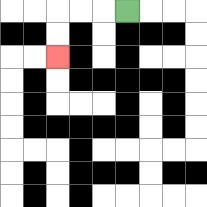{'start': '[5, 0]', 'end': '[2, 2]', 'path_directions': 'L,L,L,D,D', 'path_coordinates': '[[5, 0], [4, 0], [3, 0], [2, 0], [2, 1], [2, 2]]'}